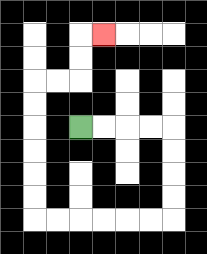{'start': '[3, 5]', 'end': '[4, 1]', 'path_directions': 'R,R,R,R,D,D,D,D,L,L,L,L,L,L,U,U,U,U,U,U,R,R,U,U,R', 'path_coordinates': '[[3, 5], [4, 5], [5, 5], [6, 5], [7, 5], [7, 6], [7, 7], [7, 8], [7, 9], [6, 9], [5, 9], [4, 9], [3, 9], [2, 9], [1, 9], [1, 8], [1, 7], [1, 6], [1, 5], [1, 4], [1, 3], [2, 3], [3, 3], [3, 2], [3, 1], [4, 1]]'}